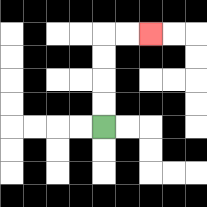{'start': '[4, 5]', 'end': '[6, 1]', 'path_directions': 'U,U,U,U,R,R', 'path_coordinates': '[[4, 5], [4, 4], [4, 3], [4, 2], [4, 1], [5, 1], [6, 1]]'}